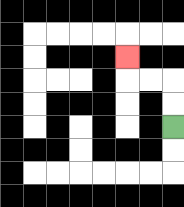{'start': '[7, 5]', 'end': '[5, 2]', 'path_directions': 'U,U,L,L,U', 'path_coordinates': '[[7, 5], [7, 4], [7, 3], [6, 3], [5, 3], [5, 2]]'}